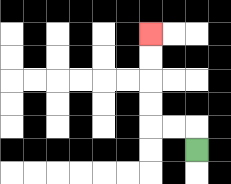{'start': '[8, 6]', 'end': '[6, 1]', 'path_directions': 'U,L,L,U,U,U,U', 'path_coordinates': '[[8, 6], [8, 5], [7, 5], [6, 5], [6, 4], [6, 3], [6, 2], [6, 1]]'}